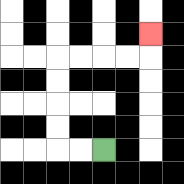{'start': '[4, 6]', 'end': '[6, 1]', 'path_directions': 'L,L,U,U,U,U,R,R,R,R,U', 'path_coordinates': '[[4, 6], [3, 6], [2, 6], [2, 5], [2, 4], [2, 3], [2, 2], [3, 2], [4, 2], [5, 2], [6, 2], [6, 1]]'}